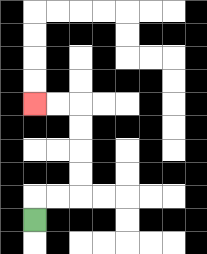{'start': '[1, 9]', 'end': '[1, 4]', 'path_directions': 'U,R,R,U,U,U,U,L,L', 'path_coordinates': '[[1, 9], [1, 8], [2, 8], [3, 8], [3, 7], [3, 6], [3, 5], [3, 4], [2, 4], [1, 4]]'}